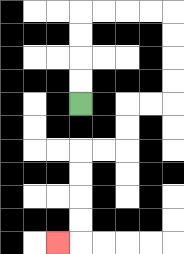{'start': '[3, 4]', 'end': '[2, 10]', 'path_directions': 'U,U,U,U,R,R,R,R,D,D,D,D,L,L,D,D,L,L,D,D,D,D,L', 'path_coordinates': '[[3, 4], [3, 3], [3, 2], [3, 1], [3, 0], [4, 0], [5, 0], [6, 0], [7, 0], [7, 1], [7, 2], [7, 3], [7, 4], [6, 4], [5, 4], [5, 5], [5, 6], [4, 6], [3, 6], [3, 7], [3, 8], [3, 9], [3, 10], [2, 10]]'}